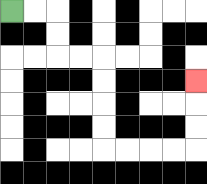{'start': '[0, 0]', 'end': '[8, 3]', 'path_directions': 'R,R,D,D,R,R,D,D,D,D,R,R,R,R,U,U,U', 'path_coordinates': '[[0, 0], [1, 0], [2, 0], [2, 1], [2, 2], [3, 2], [4, 2], [4, 3], [4, 4], [4, 5], [4, 6], [5, 6], [6, 6], [7, 6], [8, 6], [8, 5], [8, 4], [8, 3]]'}